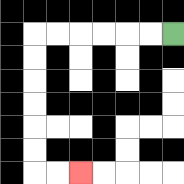{'start': '[7, 1]', 'end': '[3, 7]', 'path_directions': 'L,L,L,L,L,L,D,D,D,D,D,D,R,R', 'path_coordinates': '[[7, 1], [6, 1], [5, 1], [4, 1], [3, 1], [2, 1], [1, 1], [1, 2], [1, 3], [1, 4], [1, 5], [1, 6], [1, 7], [2, 7], [3, 7]]'}